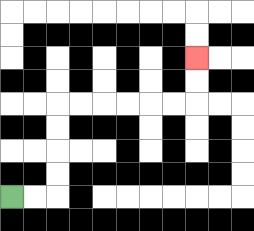{'start': '[0, 8]', 'end': '[8, 2]', 'path_directions': 'R,R,U,U,U,U,R,R,R,R,R,R,U,U', 'path_coordinates': '[[0, 8], [1, 8], [2, 8], [2, 7], [2, 6], [2, 5], [2, 4], [3, 4], [4, 4], [5, 4], [6, 4], [7, 4], [8, 4], [8, 3], [8, 2]]'}